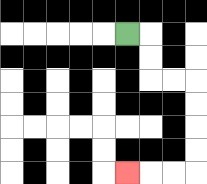{'start': '[5, 1]', 'end': '[5, 7]', 'path_directions': 'R,D,D,R,R,D,D,D,D,L,L,L', 'path_coordinates': '[[5, 1], [6, 1], [6, 2], [6, 3], [7, 3], [8, 3], [8, 4], [8, 5], [8, 6], [8, 7], [7, 7], [6, 7], [5, 7]]'}